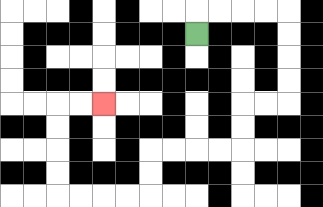{'start': '[8, 1]', 'end': '[4, 4]', 'path_directions': 'U,R,R,R,R,D,D,D,D,L,L,D,D,L,L,L,L,D,D,L,L,L,L,U,U,U,U,R,R', 'path_coordinates': '[[8, 1], [8, 0], [9, 0], [10, 0], [11, 0], [12, 0], [12, 1], [12, 2], [12, 3], [12, 4], [11, 4], [10, 4], [10, 5], [10, 6], [9, 6], [8, 6], [7, 6], [6, 6], [6, 7], [6, 8], [5, 8], [4, 8], [3, 8], [2, 8], [2, 7], [2, 6], [2, 5], [2, 4], [3, 4], [4, 4]]'}